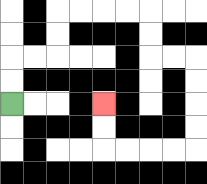{'start': '[0, 4]', 'end': '[4, 4]', 'path_directions': 'U,U,R,R,U,U,R,R,R,R,D,D,R,R,D,D,D,D,L,L,L,L,U,U', 'path_coordinates': '[[0, 4], [0, 3], [0, 2], [1, 2], [2, 2], [2, 1], [2, 0], [3, 0], [4, 0], [5, 0], [6, 0], [6, 1], [6, 2], [7, 2], [8, 2], [8, 3], [8, 4], [8, 5], [8, 6], [7, 6], [6, 6], [5, 6], [4, 6], [4, 5], [4, 4]]'}